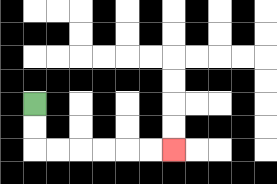{'start': '[1, 4]', 'end': '[7, 6]', 'path_directions': 'D,D,R,R,R,R,R,R', 'path_coordinates': '[[1, 4], [1, 5], [1, 6], [2, 6], [3, 6], [4, 6], [5, 6], [6, 6], [7, 6]]'}